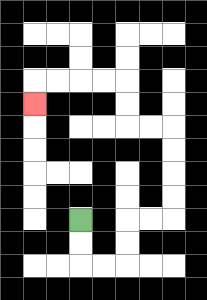{'start': '[3, 9]', 'end': '[1, 4]', 'path_directions': 'D,D,R,R,U,U,R,R,U,U,U,U,L,L,U,U,L,L,L,L,D', 'path_coordinates': '[[3, 9], [3, 10], [3, 11], [4, 11], [5, 11], [5, 10], [5, 9], [6, 9], [7, 9], [7, 8], [7, 7], [7, 6], [7, 5], [6, 5], [5, 5], [5, 4], [5, 3], [4, 3], [3, 3], [2, 3], [1, 3], [1, 4]]'}